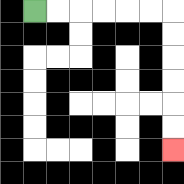{'start': '[1, 0]', 'end': '[7, 6]', 'path_directions': 'R,R,R,R,R,R,D,D,D,D,D,D', 'path_coordinates': '[[1, 0], [2, 0], [3, 0], [4, 0], [5, 0], [6, 0], [7, 0], [7, 1], [7, 2], [7, 3], [7, 4], [7, 5], [7, 6]]'}